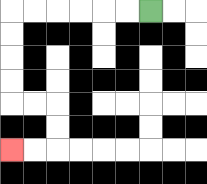{'start': '[6, 0]', 'end': '[0, 6]', 'path_directions': 'L,L,L,L,L,L,D,D,D,D,R,R,D,D,L,L', 'path_coordinates': '[[6, 0], [5, 0], [4, 0], [3, 0], [2, 0], [1, 0], [0, 0], [0, 1], [0, 2], [0, 3], [0, 4], [1, 4], [2, 4], [2, 5], [2, 6], [1, 6], [0, 6]]'}